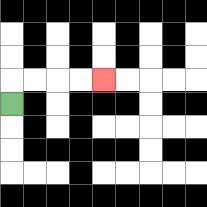{'start': '[0, 4]', 'end': '[4, 3]', 'path_directions': 'U,R,R,R,R', 'path_coordinates': '[[0, 4], [0, 3], [1, 3], [2, 3], [3, 3], [4, 3]]'}